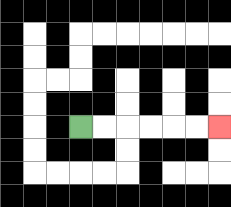{'start': '[3, 5]', 'end': '[9, 5]', 'path_directions': 'R,R,R,R,R,R', 'path_coordinates': '[[3, 5], [4, 5], [5, 5], [6, 5], [7, 5], [8, 5], [9, 5]]'}